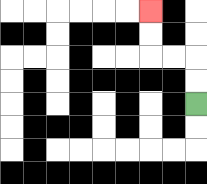{'start': '[8, 4]', 'end': '[6, 0]', 'path_directions': 'U,U,L,L,U,U', 'path_coordinates': '[[8, 4], [8, 3], [8, 2], [7, 2], [6, 2], [6, 1], [6, 0]]'}